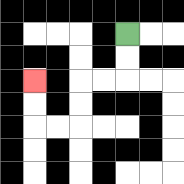{'start': '[5, 1]', 'end': '[1, 3]', 'path_directions': 'D,D,L,L,D,D,L,L,U,U', 'path_coordinates': '[[5, 1], [5, 2], [5, 3], [4, 3], [3, 3], [3, 4], [3, 5], [2, 5], [1, 5], [1, 4], [1, 3]]'}